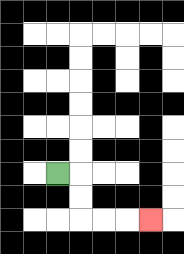{'start': '[2, 7]', 'end': '[6, 9]', 'path_directions': 'R,D,D,R,R,R', 'path_coordinates': '[[2, 7], [3, 7], [3, 8], [3, 9], [4, 9], [5, 9], [6, 9]]'}